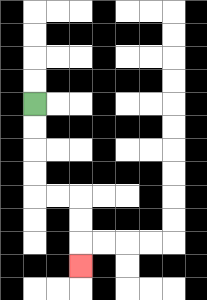{'start': '[1, 4]', 'end': '[3, 11]', 'path_directions': 'D,D,D,D,R,R,D,D,D', 'path_coordinates': '[[1, 4], [1, 5], [1, 6], [1, 7], [1, 8], [2, 8], [3, 8], [3, 9], [3, 10], [3, 11]]'}